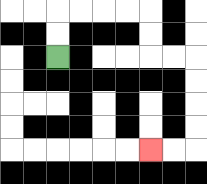{'start': '[2, 2]', 'end': '[6, 6]', 'path_directions': 'U,U,R,R,R,R,D,D,R,R,D,D,D,D,L,L', 'path_coordinates': '[[2, 2], [2, 1], [2, 0], [3, 0], [4, 0], [5, 0], [6, 0], [6, 1], [6, 2], [7, 2], [8, 2], [8, 3], [8, 4], [8, 5], [8, 6], [7, 6], [6, 6]]'}